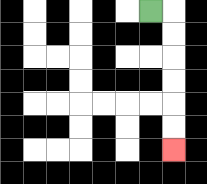{'start': '[6, 0]', 'end': '[7, 6]', 'path_directions': 'R,D,D,D,D,D,D', 'path_coordinates': '[[6, 0], [7, 0], [7, 1], [7, 2], [7, 3], [7, 4], [7, 5], [7, 6]]'}